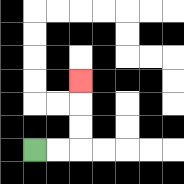{'start': '[1, 6]', 'end': '[3, 3]', 'path_directions': 'R,R,U,U,U', 'path_coordinates': '[[1, 6], [2, 6], [3, 6], [3, 5], [3, 4], [3, 3]]'}